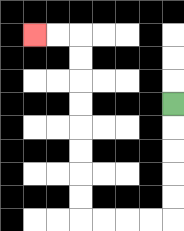{'start': '[7, 4]', 'end': '[1, 1]', 'path_directions': 'D,D,D,D,D,L,L,L,L,U,U,U,U,U,U,U,U,L,L', 'path_coordinates': '[[7, 4], [7, 5], [7, 6], [7, 7], [7, 8], [7, 9], [6, 9], [5, 9], [4, 9], [3, 9], [3, 8], [3, 7], [3, 6], [3, 5], [3, 4], [3, 3], [3, 2], [3, 1], [2, 1], [1, 1]]'}